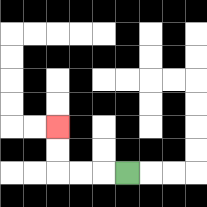{'start': '[5, 7]', 'end': '[2, 5]', 'path_directions': 'L,L,L,U,U', 'path_coordinates': '[[5, 7], [4, 7], [3, 7], [2, 7], [2, 6], [2, 5]]'}